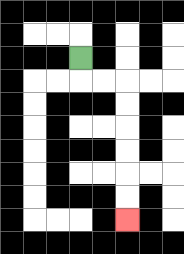{'start': '[3, 2]', 'end': '[5, 9]', 'path_directions': 'D,R,R,D,D,D,D,D,D', 'path_coordinates': '[[3, 2], [3, 3], [4, 3], [5, 3], [5, 4], [5, 5], [5, 6], [5, 7], [5, 8], [5, 9]]'}